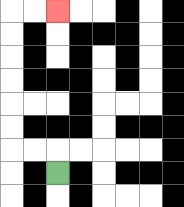{'start': '[2, 7]', 'end': '[2, 0]', 'path_directions': 'U,L,L,U,U,U,U,U,U,R,R', 'path_coordinates': '[[2, 7], [2, 6], [1, 6], [0, 6], [0, 5], [0, 4], [0, 3], [0, 2], [0, 1], [0, 0], [1, 0], [2, 0]]'}